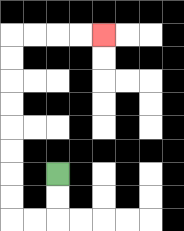{'start': '[2, 7]', 'end': '[4, 1]', 'path_directions': 'D,D,L,L,U,U,U,U,U,U,U,U,R,R,R,R', 'path_coordinates': '[[2, 7], [2, 8], [2, 9], [1, 9], [0, 9], [0, 8], [0, 7], [0, 6], [0, 5], [0, 4], [0, 3], [0, 2], [0, 1], [1, 1], [2, 1], [3, 1], [4, 1]]'}